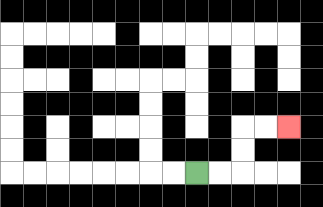{'start': '[8, 7]', 'end': '[12, 5]', 'path_directions': 'R,R,U,U,R,R', 'path_coordinates': '[[8, 7], [9, 7], [10, 7], [10, 6], [10, 5], [11, 5], [12, 5]]'}